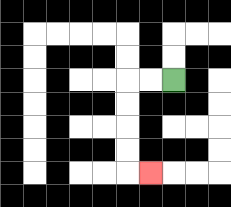{'start': '[7, 3]', 'end': '[6, 7]', 'path_directions': 'L,L,D,D,D,D,R', 'path_coordinates': '[[7, 3], [6, 3], [5, 3], [5, 4], [5, 5], [5, 6], [5, 7], [6, 7]]'}